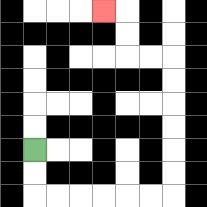{'start': '[1, 6]', 'end': '[4, 0]', 'path_directions': 'D,D,R,R,R,R,R,R,U,U,U,U,U,U,L,L,U,U,L', 'path_coordinates': '[[1, 6], [1, 7], [1, 8], [2, 8], [3, 8], [4, 8], [5, 8], [6, 8], [7, 8], [7, 7], [7, 6], [7, 5], [7, 4], [7, 3], [7, 2], [6, 2], [5, 2], [5, 1], [5, 0], [4, 0]]'}